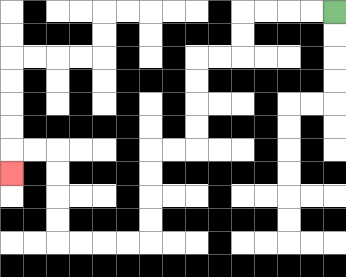{'start': '[14, 0]', 'end': '[0, 7]', 'path_directions': 'L,L,L,L,D,D,L,L,D,D,D,D,L,L,D,D,D,D,L,L,L,L,U,U,U,U,L,L,D', 'path_coordinates': '[[14, 0], [13, 0], [12, 0], [11, 0], [10, 0], [10, 1], [10, 2], [9, 2], [8, 2], [8, 3], [8, 4], [8, 5], [8, 6], [7, 6], [6, 6], [6, 7], [6, 8], [6, 9], [6, 10], [5, 10], [4, 10], [3, 10], [2, 10], [2, 9], [2, 8], [2, 7], [2, 6], [1, 6], [0, 6], [0, 7]]'}